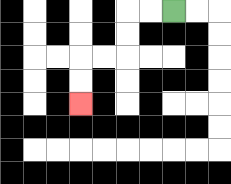{'start': '[7, 0]', 'end': '[3, 4]', 'path_directions': 'L,L,D,D,L,L,D,D', 'path_coordinates': '[[7, 0], [6, 0], [5, 0], [5, 1], [5, 2], [4, 2], [3, 2], [3, 3], [3, 4]]'}